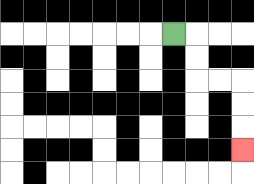{'start': '[7, 1]', 'end': '[10, 6]', 'path_directions': 'R,D,D,R,R,D,D,D', 'path_coordinates': '[[7, 1], [8, 1], [8, 2], [8, 3], [9, 3], [10, 3], [10, 4], [10, 5], [10, 6]]'}